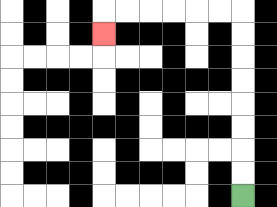{'start': '[10, 8]', 'end': '[4, 1]', 'path_directions': 'U,U,U,U,U,U,U,U,L,L,L,L,L,L,D', 'path_coordinates': '[[10, 8], [10, 7], [10, 6], [10, 5], [10, 4], [10, 3], [10, 2], [10, 1], [10, 0], [9, 0], [8, 0], [7, 0], [6, 0], [5, 0], [4, 0], [4, 1]]'}